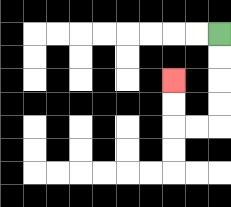{'start': '[9, 1]', 'end': '[7, 3]', 'path_directions': 'D,D,D,D,L,L,U,U', 'path_coordinates': '[[9, 1], [9, 2], [9, 3], [9, 4], [9, 5], [8, 5], [7, 5], [7, 4], [7, 3]]'}